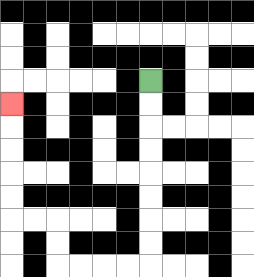{'start': '[6, 3]', 'end': '[0, 4]', 'path_directions': 'D,D,D,D,D,D,D,D,L,L,L,L,U,U,L,L,U,U,U,U,U', 'path_coordinates': '[[6, 3], [6, 4], [6, 5], [6, 6], [6, 7], [6, 8], [6, 9], [6, 10], [6, 11], [5, 11], [4, 11], [3, 11], [2, 11], [2, 10], [2, 9], [1, 9], [0, 9], [0, 8], [0, 7], [0, 6], [0, 5], [0, 4]]'}